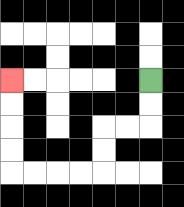{'start': '[6, 3]', 'end': '[0, 3]', 'path_directions': 'D,D,L,L,D,D,L,L,L,L,U,U,U,U', 'path_coordinates': '[[6, 3], [6, 4], [6, 5], [5, 5], [4, 5], [4, 6], [4, 7], [3, 7], [2, 7], [1, 7], [0, 7], [0, 6], [0, 5], [0, 4], [0, 3]]'}